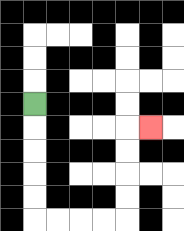{'start': '[1, 4]', 'end': '[6, 5]', 'path_directions': 'D,D,D,D,D,R,R,R,R,U,U,U,U,R', 'path_coordinates': '[[1, 4], [1, 5], [1, 6], [1, 7], [1, 8], [1, 9], [2, 9], [3, 9], [4, 9], [5, 9], [5, 8], [5, 7], [5, 6], [5, 5], [6, 5]]'}